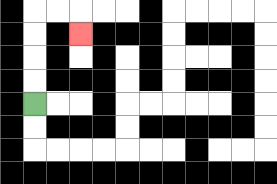{'start': '[1, 4]', 'end': '[3, 1]', 'path_directions': 'U,U,U,U,R,R,D', 'path_coordinates': '[[1, 4], [1, 3], [1, 2], [1, 1], [1, 0], [2, 0], [3, 0], [3, 1]]'}